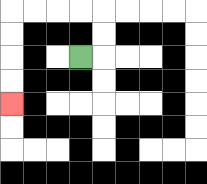{'start': '[3, 2]', 'end': '[0, 4]', 'path_directions': 'R,U,U,L,L,L,L,D,D,D,D', 'path_coordinates': '[[3, 2], [4, 2], [4, 1], [4, 0], [3, 0], [2, 0], [1, 0], [0, 0], [0, 1], [0, 2], [0, 3], [0, 4]]'}